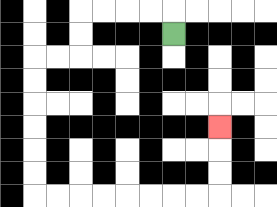{'start': '[7, 1]', 'end': '[9, 5]', 'path_directions': 'U,L,L,L,L,D,D,L,L,D,D,D,D,D,D,R,R,R,R,R,R,R,R,U,U,U', 'path_coordinates': '[[7, 1], [7, 0], [6, 0], [5, 0], [4, 0], [3, 0], [3, 1], [3, 2], [2, 2], [1, 2], [1, 3], [1, 4], [1, 5], [1, 6], [1, 7], [1, 8], [2, 8], [3, 8], [4, 8], [5, 8], [6, 8], [7, 8], [8, 8], [9, 8], [9, 7], [9, 6], [9, 5]]'}